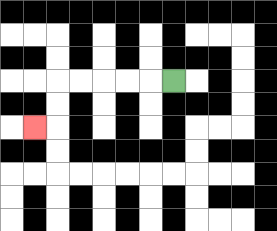{'start': '[7, 3]', 'end': '[1, 5]', 'path_directions': 'L,L,L,L,L,D,D,L', 'path_coordinates': '[[7, 3], [6, 3], [5, 3], [4, 3], [3, 3], [2, 3], [2, 4], [2, 5], [1, 5]]'}